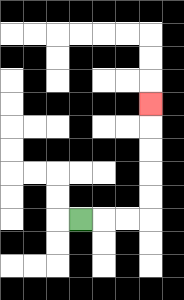{'start': '[3, 9]', 'end': '[6, 4]', 'path_directions': 'R,R,R,U,U,U,U,U', 'path_coordinates': '[[3, 9], [4, 9], [5, 9], [6, 9], [6, 8], [6, 7], [6, 6], [6, 5], [6, 4]]'}